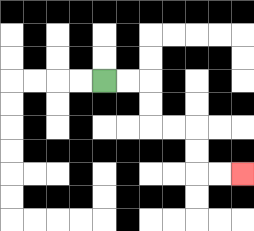{'start': '[4, 3]', 'end': '[10, 7]', 'path_directions': 'R,R,D,D,R,R,D,D,R,R', 'path_coordinates': '[[4, 3], [5, 3], [6, 3], [6, 4], [6, 5], [7, 5], [8, 5], [8, 6], [8, 7], [9, 7], [10, 7]]'}